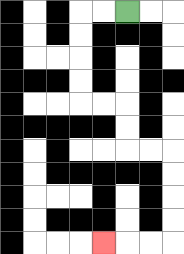{'start': '[5, 0]', 'end': '[4, 10]', 'path_directions': 'L,L,D,D,D,D,R,R,D,D,R,R,D,D,D,D,L,L,L', 'path_coordinates': '[[5, 0], [4, 0], [3, 0], [3, 1], [3, 2], [3, 3], [3, 4], [4, 4], [5, 4], [5, 5], [5, 6], [6, 6], [7, 6], [7, 7], [7, 8], [7, 9], [7, 10], [6, 10], [5, 10], [4, 10]]'}